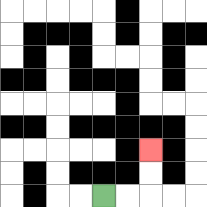{'start': '[4, 8]', 'end': '[6, 6]', 'path_directions': 'R,R,U,U', 'path_coordinates': '[[4, 8], [5, 8], [6, 8], [6, 7], [6, 6]]'}